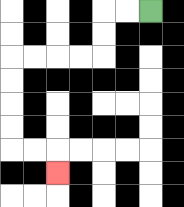{'start': '[6, 0]', 'end': '[2, 7]', 'path_directions': 'L,L,D,D,L,L,L,L,D,D,D,D,R,R,D', 'path_coordinates': '[[6, 0], [5, 0], [4, 0], [4, 1], [4, 2], [3, 2], [2, 2], [1, 2], [0, 2], [0, 3], [0, 4], [0, 5], [0, 6], [1, 6], [2, 6], [2, 7]]'}